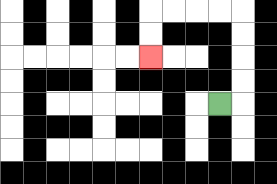{'start': '[9, 4]', 'end': '[6, 2]', 'path_directions': 'R,U,U,U,U,L,L,L,L,D,D', 'path_coordinates': '[[9, 4], [10, 4], [10, 3], [10, 2], [10, 1], [10, 0], [9, 0], [8, 0], [7, 0], [6, 0], [6, 1], [6, 2]]'}